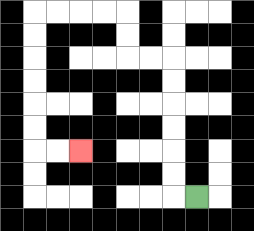{'start': '[8, 8]', 'end': '[3, 6]', 'path_directions': 'L,U,U,U,U,U,U,L,L,U,U,L,L,L,L,D,D,D,D,D,D,R,R', 'path_coordinates': '[[8, 8], [7, 8], [7, 7], [7, 6], [7, 5], [7, 4], [7, 3], [7, 2], [6, 2], [5, 2], [5, 1], [5, 0], [4, 0], [3, 0], [2, 0], [1, 0], [1, 1], [1, 2], [1, 3], [1, 4], [1, 5], [1, 6], [2, 6], [3, 6]]'}